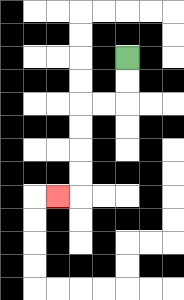{'start': '[5, 2]', 'end': '[2, 8]', 'path_directions': 'D,D,L,L,D,D,D,D,L', 'path_coordinates': '[[5, 2], [5, 3], [5, 4], [4, 4], [3, 4], [3, 5], [3, 6], [3, 7], [3, 8], [2, 8]]'}